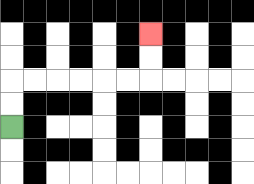{'start': '[0, 5]', 'end': '[6, 1]', 'path_directions': 'U,U,R,R,R,R,R,R,U,U', 'path_coordinates': '[[0, 5], [0, 4], [0, 3], [1, 3], [2, 3], [3, 3], [4, 3], [5, 3], [6, 3], [6, 2], [6, 1]]'}